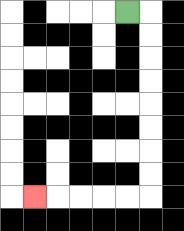{'start': '[5, 0]', 'end': '[1, 8]', 'path_directions': 'R,D,D,D,D,D,D,D,D,L,L,L,L,L', 'path_coordinates': '[[5, 0], [6, 0], [6, 1], [6, 2], [6, 3], [6, 4], [6, 5], [6, 6], [6, 7], [6, 8], [5, 8], [4, 8], [3, 8], [2, 8], [1, 8]]'}